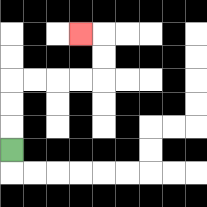{'start': '[0, 6]', 'end': '[3, 1]', 'path_directions': 'U,U,U,R,R,R,R,U,U,L', 'path_coordinates': '[[0, 6], [0, 5], [0, 4], [0, 3], [1, 3], [2, 3], [3, 3], [4, 3], [4, 2], [4, 1], [3, 1]]'}